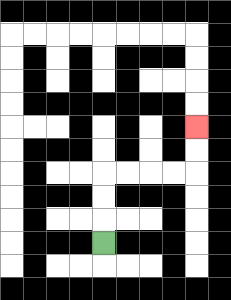{'start': '[4, 10]', 'end': '[8, 5]', 'path_directions': 'U,U,U,R,R,R,R,U,U', 'path_coordinates': '[[4, 10], [4, 9], [4, 8], [4, 7], [5, 7], [6, 7], [7, 7], [8, 7], [8, 6], [8, 5]]'}